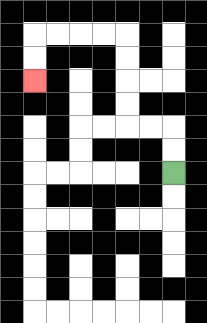{'start': '[7, 7]', 'end': '[1, 3]', 'path_directions': 'U,U,L,L,U,U,U,U,L,L,L,L,D,D', 'path_coordinates': '[[7, 7], [7, 6], [7, 5], [6, 5], [5, 5], [5, 4], [5, 3], [5, 2], [5, 1], [4, 1], [3, 1], [2, 1], [1, 1], [1, 2], [1, 3]]'}